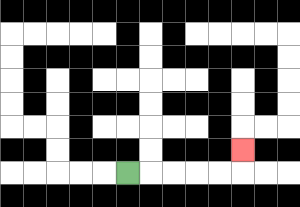{'start': '[5, 7]', 'end': '[10, 6]', 'path_directions': 'R,R,R,R,R,U', 'path_coordinates': '[[5, 7], [6, 7], [7, 7], [8, 7], [9, 7], [10, 7], [10, 6]]'}